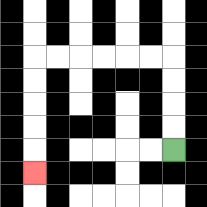{'start': '[7, 6]', 'end': '[1, 7]', 'path_directions': 'U,U,U,U,L,L,L,L,L,L,D,D,D,D,D', 'path_coordinates': '[[7, 6], [7, 5], [7, 4], [7, 3], [7, 2], [6, 2], [5, 2], [4, 2], [3, 2], [2, 2], [1, 2], [1, 3], [1, 4], [1, 5], [1, 6], [1, 7]]'}